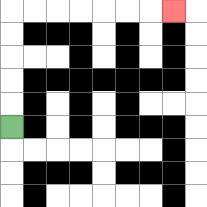{'start': '[0, 5]', 'end': '[7, 0]', 'path_directions': 'U,U,U,U,U,R,R,R,R,R,R,R', 'path_coordinates': '[[0, 5], [0, 4], [0, 3], [0, 2], [0, 1], [0, 0], [1, 0], [2, 0], [3, 0], [4, 0], [5, 0], [6, 0], [7, 0]]'}